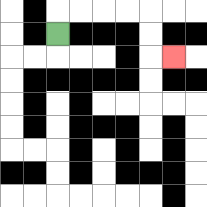{'start': '[2, 1]', 'end': '[7, 2]', 'path_directions': 'U,R,R,R,R,D,D,R', 'path_coordinates': '[[2, 1], [2, 0], [3, 0], [4, 0], [5, 0], [6, 0], [6, 1], [6, 2], [7, 2]]'}